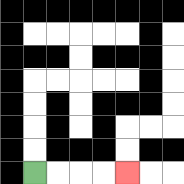{'start': '[1, 7]', 'end': '[5, 7]', 'path_directions': 'R,R,R,R', 'path_coordinates': '[[1, 7], [2, 7], [3, 7], [4, 7], [5, 7]]'}